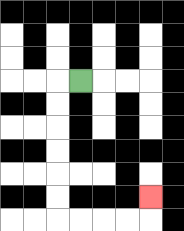{'start': '[3, 3]', 'end': '[6, 8]', 'path_directions': 'L,D,D,D,D,D,D,R,R,R,R,U', 'path_coordinates': '[[3, 3], [2, 3], [2, 4], [2, 5], [2, 6], [2, 7], [2, 8], [2, 9], [3, 9], [4, 9], [5, 9], [6, 9], [6, 8]]'}